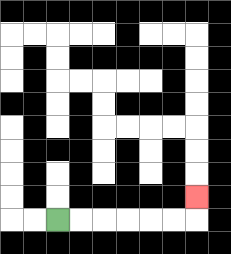{'start': '[2, 9]', 'end': '[8, 8]', 'path_directions': 'R,R,R,R,R,R,U', 'path_coordinates': '[[2, 9], [3, 9], [4, 9], [5, 9], [6, 9], [7, 9], [8, 9], [8, 8]]'}